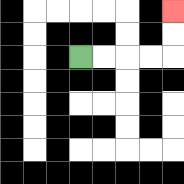{'start': '[3, 2]', 'end': '[7, 0]', 'path_directions': 'R,R,R,R,U,U', 'path_coordinates': '[[3, 2], [4, 2], [5, 2], [6, 2], [7, 2], [7, 1], [7, 0]]'}